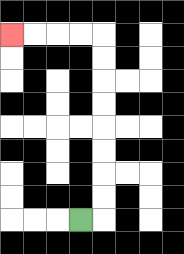{'start': '[3, 9]', 'end': '[0, 1]', 'path_directions': 'R,U,U,U,U,U,U,U,U,L,L,L,L', 'path_coordinates': '[[3, 9], [4, 9], [4, 8], [4, 7], [4, 6], [4, 5], [4, 4], [4, 3], [4, 2], [4, 1], [3, 1], [2, 1], [1, 1], [0, 1]]'}